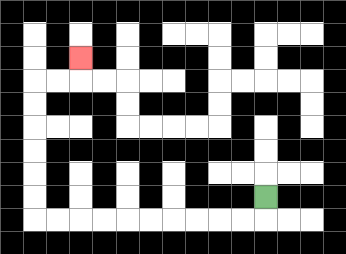{'start': '[11, 8]', 'end': '[3, 2]', 'path_directions': 'D,L,L,L,L,L,L,L,L,L,L,U,U,U,U,U,U,R,R,U', 'path_coordinates': '[[11, 8], [11, 9], [10, 9], [9, 9], [8, 9], [7, 9], [6, 9], [5, 9], [4, 9], [3, 9], [2, 9], [1, 9], [1, 8], [1, 7], [1, 6], [1, 5], [1, 4], [1, 3], [2, 3], [3, 3], [3, 2]]'}